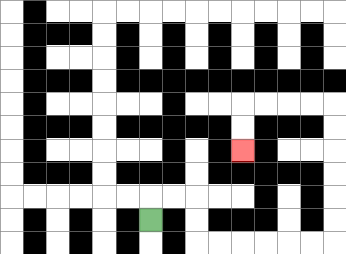{'start': '[6, 9]', 'end': '[10, 6]', 'path_directions': 'U,R,R,D,D,R,R,R,R,R,R,U,U,U,U,U,U,L,L,L,L,D,D', 'path_coordinates': '[[6, 9], [6, 8], [7, 8], [8, 8], [8, 9], [8, 10], [9, 10], [10, 10], [11, 10], [12, 10], [13, 10], [14, 10], [14, 9], [14, 8], [14, 7], [14, 6], [14, 5], [14, 4], [13, 4], [12, 4], [11, 4], [10, 4], [10, 5], [10, 6]]'}